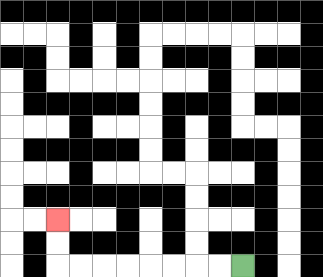{'start': '[10, 11]', 'end': '[2, 9]', 'path_directions': 'L,L,L,L,L,L,L,L,U,U', 'path_coordinates': '[[10, 11], [9, 11], [8, 11], [7, 11], [6, 11], [5, 11], [4, 11], [3, 11], [2, 11], [2, 10], [2, 9]]'}